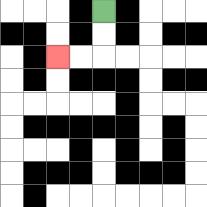{'start': '[4, 0]', 'end': '[2, 2]', 'path_directions': 'D,D,L,L', 'path_coordinates': '[[4, 0], [4, 1], [4, 2], [3, 2], [2, 2]]'}